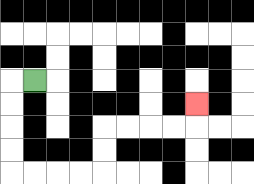{'start': '[1, 3]', 'end': '[8, 4]', 'path_directions': 'L,D,D,D,D,R,R,R,R,U,U,R,R,R,R,U', 'path_coordinates': '[[1, 3], [0, 3], [0, 4], [0, 5], [0, 6], [0, 7], [1, 7], [2, 7], [3, 7], [4, 7], [4, 6], [4, 5], [5, 5], [6, 5], [7, 5], [8, 5], [8, 4]]'}